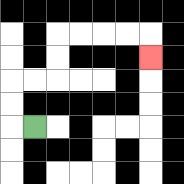{'start': '[1, 5]', 'end': '[6, 2]', 'path_directions': 'L,U,U,R,R,U,U,R,R,R,R,D', 'path_coordinates': '[[1, 5], [0, 5], [0, 4], [0, 3], [1, 3], [2, 3], [2, 2], [2, 1], [3, 1], [4, 1], [5, 1], [6, 1], [6, 2]]'}